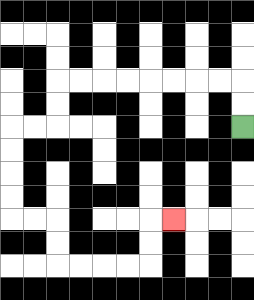{'start': '[10, 5]', 'end': '[7, 9]', 'path_directions': 'U,U,L,L,L,L,L,L,L,L,D,D,L,L,D,D,D,D,R,R,D,D,R,R,R,R,U,U,R', 'path_coordinates': '[[10, 5], [10, 4], [10, 3], [9, 3], [8, 3], [7, 3], [6, 3], [5, 3], [4, 3], [3, 3], [2, 3], [2, 4], [2, 5], [1, 5], [0, 5], [0, 6], [0, 7], [0, 8], [0, 9], [1, 9], [2, 9], [2, 10], [2, 11], [3, 11], [4, 11], [5, 11], [6, 11], [6, 10], [6, 9], [7, 9]]'}